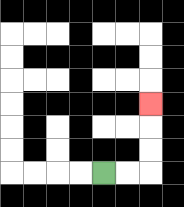{'start': '[4, 7]', 'end': '[6, 4]', 'path_directions': 'R,R,U,U,U', 'path_coordinates': '[[4, 7], [5, 7], [6, 7], [6, 6], [6, 5], [6, 4]]'}